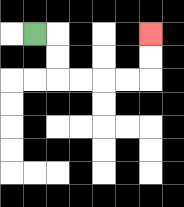{'start': '[1, 1]', 'end': '[6, 1]', 'path_directions': 'R,D,D,R,R,R,R,U,U', 'path_coordinates': '[[1, 1], [2, 1], [2, 2], [2, 3], [3, 3], [4, 3], [5, 3], [6, 3], [6, 2], [6, 1]]'}